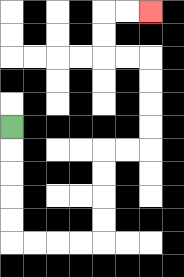{'start': '[0, 5]', 'end': '[6, 0]', 'path_directions': 'D,D,D,D,D,R,R,R,R,U,U,U,U,R,R,U,U,U,U,L,L,U,U,R,R', 'path_coordinates': '[[0, 5], [0, 6], [0, 7], [0, 8], [0, 9], [0, 10], [1, 10], [2, 10], [3, 10], [4, 10], [4, 9], [4, 8], [4, 7], [4, 6], [5, 6], [6, 6], [6, 5], [6, 4], [6, 3], [6, 2], [5, 2], [4, 2], [4, 1], [4, 0], [5, 0], [6, 0]]'}